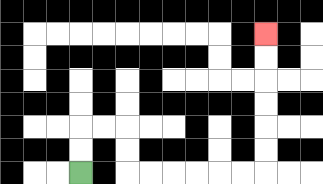{'start': '[3, 7]', 'end': '[11, 1]', 'path_directions': 'U,U,R,R,D,D,R,R,R,R,R,R,U,U,U,U,U,U', 'path_coordinates': '[[3, 7], [3, 6], [3, 5], [4, 5], [5, 5], [5, 6], [5, 7], [6, 7], [7, 7], [8, 7], [9, 7], [10, 7], [11, 7], [11, 6], [11, 5], [11, 4], [11, 3], [11, 2], [11, 1]]'}